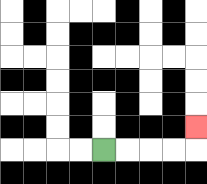{'start': '[4, 6]', 'end': '[8, 5]', 'path_directions': 'R,R,R,R,U', 'path_coordinates': '[[4, 6], [5, 6], [6, 6], [7, 6], [8, 6], [8, 5]]'}